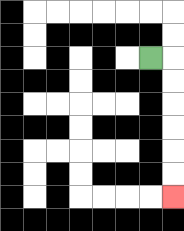{'start': '[6, 2]', 'end': '[7, 8]', 'path_directions': 'R,D,D,D,D,D,D', 'path_coordinates': '[[6, 2], [7, 2], [7, 3], [7, 4], [7, 5], [7, 6], [7, 7], [7, 8]]'}